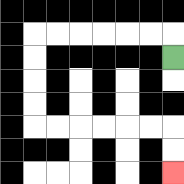{'start': '[7, 2]', 'end': '[7, 7]', 'path_directions': 'U,L,L,L,L,L,L,D,D,D,D,R,R,R,R,R,R,D,D', 'path_coordinates': '[[7, 2], [7, 1], [6, 1], [5, 1], [4, 1], [3, 1], [2, 1], [1, 1], [1, 2], [1, 3], [1, 4], [1, 5], [2, 5], [3, 5], [4, 5], [5, 5], [6, 5], [7, 5], [7, 6], [7, 7]]'}